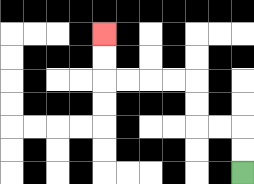{'start': '[10, 7]', 'end': '[4, 1]', 'path_directions': 'U,U,L,L,U,U,L,L,L,L,U,U', 'path_coordinates': '[[10, 7], [10, 6], [10, 5], [9, 5], [8, 5], [8, 4], [8, 3], [7, 3], [6, 3], [5, 3], [4, 3], [4, 2], [4, 1]]'}